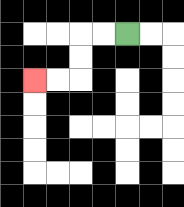{'start': '[5, 1]', 'end': '[1, 3]', 'path_directions': 'L,L,D,D,L,L', 'path_coordinates': '[[5, 1], [4, 1], [3, 1], [3, 2], [3, 3], [2, 3], [1, 3]]'}